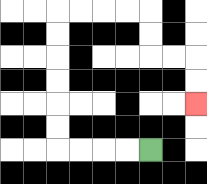{'start': '[6, 6]', 'end': '[8, 4]', 'path_directions': 'L,L,L,L,U,U,U,U,U,U,R,R,R,R,D,D,R,R,D,D', 'path_coordinates': '[[6, 6], [5, 6], [4, 6], [3, 6], [2, 6], [2, 5], [2, 4], [2, 3], [2, 2], [2, 1], [2, 0], [3, 0], [4, 0], [5, 0], [6, 0], [6, 1], [6, 2], [7, 2], [8, 2], [8, 3], [8, 4]]'}